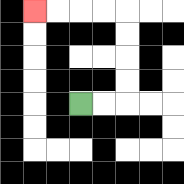{'start': '[3, 4]', 'end': '[1, 0]', 'path_directions': 'R,R,U,U,U,U,L,L,L,L', 'path_coordinates': '[[3, 4], [4, 4], [5, 4], [5, 3], [5, 2], [5, 1], [5, 0], [4, 0], [3, 0], [2, 0], [1, 0]]'}